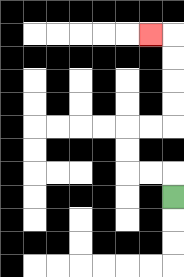{'start': '[7, 8]', 'end': '[6, 1]', 'path_directions': 'U,L,L,U,U,R,R,U,U,U,U,L', 'path_coordinates': '[[7, 8], [7, 7], [6, 7], [5, 7], [5, 6], [5, 5], [6, 5], [7, 5], [7, 4], [7, 3], [7, 2], [7, 1], [6, 1]]'}